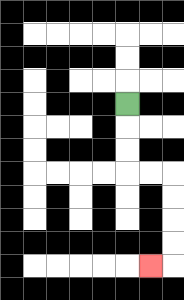{'start': '[5, 4]', 'end': '[6, 11]', 'path_directions': 'D,D,D,R,R,D,D,D,D,L', 'path_coordinates': '[[5, 4], [5, 5], [5, 6], [5, 7], [6, 7], [7, 7], [7, 8], [7, 9], [7, 10], [7, 11], [6, 11]]'}